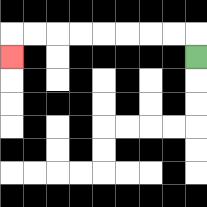{'start': '[8, 2]', 'end': '[0, 2]', 'path_directions': 'U,L,L,L,L,L,L,L,L,D', 'path_coordinates': '[[8, 2], [8, 1], [7, 1], [6, 1], [5, 1], [4, 1], [3, 1], [2, 1], [1, 1], [0, 1], [0, 2]]'}